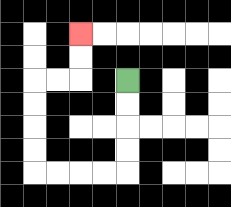{'start': '[5, 3]', 'end': '[3, 1]', 'path_directions': 'D,D,D,D,L,L,L,L,U,U,U,U,R,R,U,U', 'path_coordinates': '[[5, 3], [5, 4], [5, 5], [5, 6], [5, 7], [4, 7], [3, 7], [2, 7], [1, 7], [1, 6], [1, 5], [1, 4], [1, 3], [2, 3], [3, 3], [3, 2], [3, 1]]'}